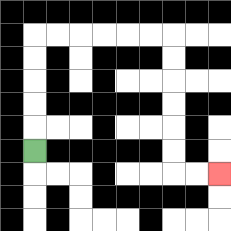{'start': '[1, 6]', 'end': '[9, 7]', 'path_directions': 'U,U,U,U,U,R,R,R,R,R,R,D,D,D,D,D,D,R,R', 'path_coordinates': '[[1, 6], [1, 5], [1, 4], [1, 3], [1, 2], [1, 1], [2, 1], [3, 1], [4, 1], [5, 1], [6, 1], [7, 1], [7, 2], [7, 3], [7, 4], [7, 5], [7, 6], [7, 7], [8, 7], [9, 7]]'}